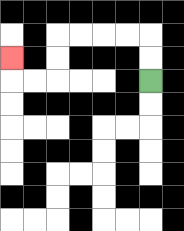{'start': '[6, 3]', 'end': '[0, 2]', 'path_directions': 'U,U,L,L,L,L,D,D,L,L,U', 'path_coordinates': '[[6, 3], [6, 2], [6, 1], [5, 1], [4, 1], [3, 1], [2, 1], [2, 2], [2, 3], [1, 3], [0, 3], [0, 2]]'}